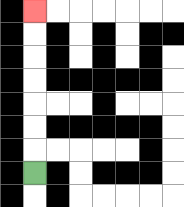{'start': '[1, 7]', 'end': '[1, 0]', 'path_directions': 'U,U,U,U,U,U,U', 'path_coordinates': '[[1, 7], [1, 6], [1, 5], [1, 4], [1, 3], [1, 2], [1, 1], [1, 0]]'}